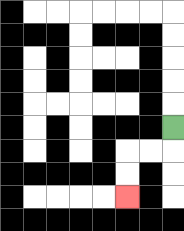{'start': '[7, 5]', 'end': '[5, 8]', 'path_directions': 'D,L,L,D,D', 'path_coordinates': '[[7, 5], [7, 6], [6, 6], [5, 6], [5, 7], [5, 8]]'}